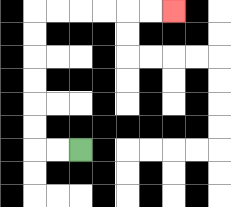{'start': '[3, 6]', 'end': '[7, 0]', 'path_directions': 'L,L,U,U,U,U,U,U,R,R,R,R,R,R', 'path_coordinates': '[[3, 6], [2, 6], [1, 6], [1, 5], [1, 4], [1, 3], [1, 2], [1, 1], [1, 0], [2, 0], [3, 0], [4, 0], [5, 0], [6, 0], [7, 0]]'}